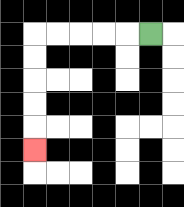{'start': '[6, 1]', 'end': '[1, 6]', 'path_directions': 'L,L,L,L,L,D,D,D,D,D', 'path_coordinates': '[[6, 1], [5, 1], [4, 1], [3, 1], [2, 1], [1, 1], [1, 2], [1, 3], [1, 4], [1, 5], [1, 6]]'}